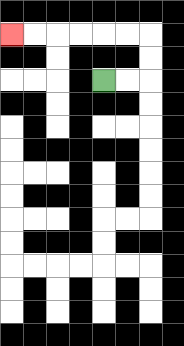{'start': '[4, 3]', 'end': '[0, 1]', 'path_directions': 'R,R,U,U,L,L,L,L,L,L', 'path_coordinates': '[[4, 3], [5, 3], [6, 3], [6, 2], [6, 1], [5, 1], [4, 1], [3, 1], [2, 1], [1, 1], [0, 1]]'}